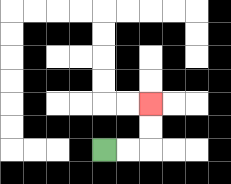{'start': '[4, 6]', 'end': '[6, 4]', 'path_directions': 'R,R,U,U', 'path_coordinates': '[[4, 6], [5, 6], [6, 6], [6, 5], [6, 4]]'}